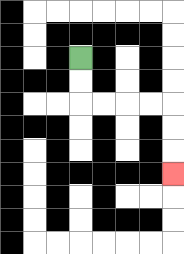{'start': '[3, 2]', 'end': '[7, 7]', 'path_directions': 'D,D,R,R,R,R,D,D,D', 'path_coordinates': '[[3, 2], [3, 3], [3, 4], [4, 4], [5, 4], [6, 4], [7, 4], [7, 5], [7, 6], [7, 7]]'}